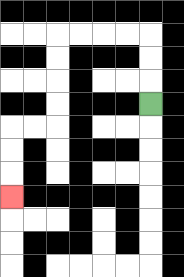{'start': '[6, 4]', 'end': '[0, 8]', 'path_directions': 'U,U,U,L,L,L,L,D,D,D,D,L,L,D,D,D', 'path_coordinates': '[[6, 4], [6, 3], [6, 2], [6, 1], [5, 1], [4, 1], [3, 1], [2, 1], [2, 2], [2, 3], [2, 4], [2, 5], [1, 5], [0, 5], [0, 6], [0, 7], [0, 8]]'}